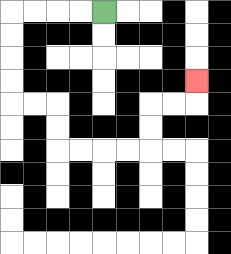{'start': '[4, 0]', 'end': '[8, 3]', 'path_directions': 'L,L,L,L,D,D,D,D,R,R,D,D,R,R,R,R,U,U,R,R,U', 'path_coordinates': '[[4, 0], [3, 0], [2, 0], [1, 0], [0, 0], [0, 1], [0, 2], [0, 3], [0, 4], [1, 4], [2, 4], [2, 5], [2, 6], [3, 6], [4, 6], [5, 6], [6, 6], [6, 5], [6, 4], [7, 4], [8, 4], [8, 3]]'}